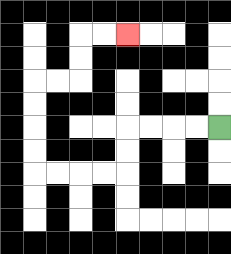{'start': '[9, 5]', 'end': '[5, 1]', 'path_directions': 'L,L,L,L,D,D,L,L,L,L,U,U,U,U,R,R,U,U,R,R', 'path_coordinates': '[[9, 5], [8, 5], [7, 5], [6, 5], [5, 5], [5, 6], [5, 7], [4, 7], [3, 7], [2, 7], [1, 7], [1, 6], [1, 5], [1, 4], [1, 3], [2, 3], [3, 3], [3, 2], [3, 1], [4, 1], [5, 1]]'}